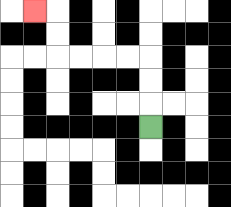{'start': '[6, 5]', 'end': '[1, 0]', 'path_directions': 'U,U,U,L,L,L,L,U,U,L', 'path_coordinates': '[[6, 5], [6, 4], [6, 3], [6, 2], [5, 2], [4, 2], [3, 2], [2, 2], [2, 1], [2, 0], [1, 0]]'}